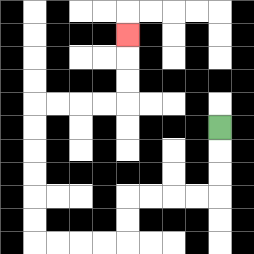{'start': '[9, 5]', 'end': '[5, 1]', 'path_directions': 'D,D,D,L,L,L,L,D,D,L,L,L,L,U,U,U,U,U,U,R,R,R,R,U,U,U', 'path_coordinates': '[[9, 5], [9, 6], [9, 7], [9, 8], [8, 8], [7, 8], [6, 8], [5, 8], [5, 9], [5, 10], [4, 10], [3, 10], [2, 10], [1, 10], [1, 9], [1, 8], [1, 7], [1, 6], [1, 5], [1, 4], [2, 4], [3, 4], [4, 4], [5, 4], [5, 3], [5, 2], [5, 1]]'}